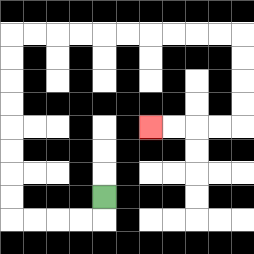{'start': '[4, 8]', 'end': '[6, 5]', 'path_directions': 'D,L,L,L,L,U,U,U,U,U,U,U,U,R,R,R,R,R,R,R,R,R,R,D,D,D,D,L,L,L,L', 'path_coordinates': '[[4, 8], [4, 9], [3, 9], [2, 9], [1, 9], [0, 9], [0, 8], [0, 7], [0, 6], [0, 5], [0, 4], [0, 3], [0, 2], [0, 1], [1, 1], [2, 1], [3, 1], [4, 1], [5, 1], [6, 1], [7, 1], [8, 1], [9, 1], [10, 1], [10, 2], [10, 3], [10, 4], [10, 5], [9, 5], [8, 5], [7, 5], [6, 5]]'}